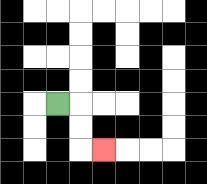{'start': '[2, 4]', 'end': '[4, 6]', 'path_directions': 'R,D,D,R', 'path_coordinates': '[[2, 4], [3, 4], [3, 5], [3, 6], [4, 6]]'}